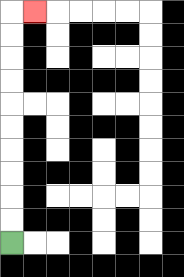{'start': '[0, 10]', 'end': '[1, 0]', 'path_directions': 'U,U,U,U,U,U,U,U,U,U,R', 'path_coordinates': '[[0, 10], [0, 9], [0, 8], [0, 7], [0, 6], [0, 5], [0, 4], [0, 3], [0, 2], [0, 1], [0, 0], [1, 0]]'}